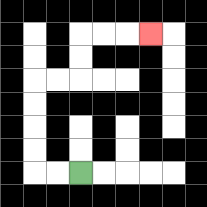{'start': '[3, 7]', 'end': '[6, 1]', 'path_directions': 'L,L,U,U,U,U,R,R,U,U,R,R,R', 'path_coordinates': '[[3, 7], [2, 7], [1, 7], [1, 6], [1, 5], [1, 4], [1, 3], [2, 3], [3, 3], [3, 2], [3, 1], [4, 1], [5, 1], [6, 1]]'}